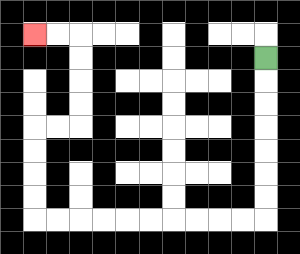{'start': '[11, 2]', 'end': '[1, 1]', 'path_directions': 'D,D,D,D,D,D,D,L,L,L,L,L,L,L,L,L,L,U,U,U,U,R,R,U,U,U,U,L,L', 'path_coordinates': '[[11, 2], [11, 3], [11, 4], [11, 5], [11, 6], [11, 7], [11, 8], [11, 9], [10, 9], [9, 9], [8, 9], [7, 9], [6, 9], [5, 9], [4, 9], [3, 9], [2, 9], [1, 9], [1, 8], [1, 7], [1, 6], [1, 5], [2, 5], [3, 5], [3, 4], [3, 3], [3, 2], [3, 1], [2, 1], [1, 1]]'}